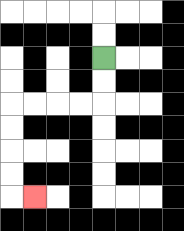{'start': '[4, 2]', 'end': '[1, 8]', 'path_directions': 'D,D,L,L,L,L,D,D,D,D,R', 'path_coordinates': '[[4, 2], [4, 3], [4, 4], [3, 4], [2, 4], [1, 4], [0, 4], [0, 5], [0, 6], [0, 7], [0, 8], [1, 8]]'}